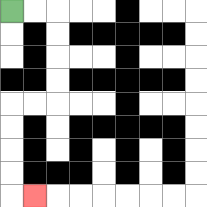{'start': '[0, 0]', 'end': '[1, 8]', 'path_directions': 'R,R,D,D,D,D,L,L,D,D,D,D,R', 'path_coordinates': '[[0, 0], [1, 0], [2, 0], [2, 1], [2, 2], [2, 3], [2, 4], [1, 4], [0, 4], [0, 5], [0, 6], [0, 7], [0, 8], [1, 8]]'}